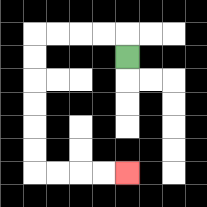{'start': '[5, 2]', 'end': '[5, 7]', 'path_directions': 'U,L,L,L,L,D,D,D,D,D,D,R,R,R,R', 'path_coordinates': '[[5, 2], [5, 1], [4, 1], [3, 1], [2, 1], [1, 1], [1, 2], [1, 3], [1, 4], [1, 5], [1, 6], [1, 7], [2, 7], [3, 7], [4, 7], [5, 7]]'}